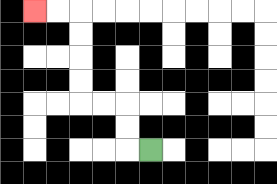{'start': '[6, 6]', 'end': '[1, 0]', 'path_directions': 'L,U,U,L,L,U,U,U,U,L,L', 'path_coordinates': '[[6, 6], [5, 6], [5, 5], [5, 4], [4, 4], [3, 4], [3, 3], [3, 2], [3, 1], [3, 0], [2, 0], [1, 0]]'}